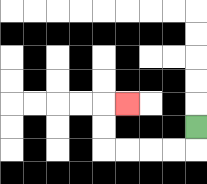{'start': '[8, 5]', 'end': '[5, 4]', 'path_directions': 'D,L,L,L,L,U,U,R', 'path_coordinates': '[[8, 5], [8, 6], [7, 6], [6, 6], [5, 6], [4, 6], [4, 5], [4, 4], [5, 4]]'}